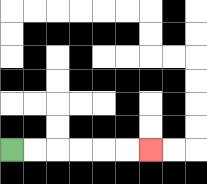{'start': '[0, 6]', 'end': '[6, 6]', 'path_directions': 'R,R,R,R,R,R', 'path_coordinates': '[[0, 6], [1, 6], [2, 6], [3, 6], [4, 6], [5, 6], [6, 6]]'}